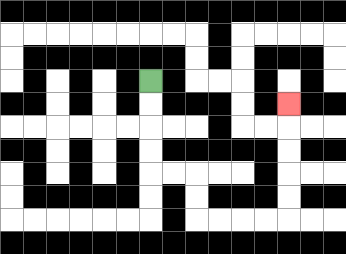{'start': '[6, 3]', 'end': '[12, 4]', 'path_directions': 'D,D,D,D,R,R,D,D,R,R,R,R,U,U,U,U,U', 'path_coordinates': '[[6, 3], [6, 4], [6, 5], [6, 6], [6, 7], [7, 7], [8, 7], [8, 8], [8, 9], [9, 9], [10, 9], [11, 9], [12, 9], [12, 8], [12, 7], [12, 6], [12, 5], [12, 4]]'}